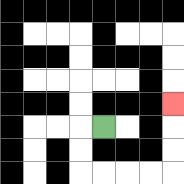{'start': '[4, 5]', 'end': '[7, 4]', 'path_directions': 'L,D,D,R,R,R,R,U,U,U', 'path_coordinates': '[[4, 5], [3, 5], [3, 6], [3, 7], [4, 7], [5, 7], [6, 7], [7, 7], [7, 6], [7, 5], [7, 4]]'}